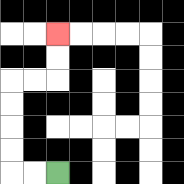{'start': '[2, 7]', 'end': '[2, 1]', 'path_directions': 'L,L,U,U,U,U,R,R,U,U', 'path_coordinates': '[[2, 7], [1, 7], [0, 7], [0, 6], [0, 5], [0, 4], [0, 3], [1, 3], [2, 3], [2, 2], [2, 1]]'}